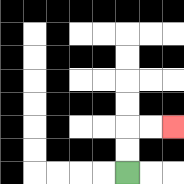{'start': '[5, 7]', 'end': '[7, 5]', 'path_directions': 'U,U,R,R', 'path_coordinates': '[[5, 7], [5, 6], [5, 5], [6, 5], [7, 5]]'}